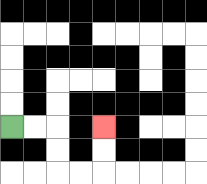{'start': '[0, 5]', 'end': '[4, 5]', 'path_directions': 'R,R,D,D,R,R,U,U', 'path_coordinates': '[[0, 5], [1, 5], [2, 5], [2, 6], [2, 7], [3, 7], [4, 7], [4, 6], [4, 5]]'}